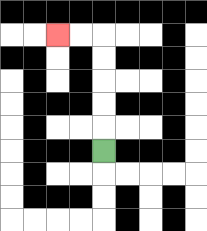{'start': '[4, 6]', 'end': '[2, 1]', 'path_directions': 'U,U,U,U,U,L,L', 'path_coordinates': '[[4, 6], [4, 5], [4, 4], [4, 3], [4, 2], [4, 1], [3, 1], [2, 1]]'}